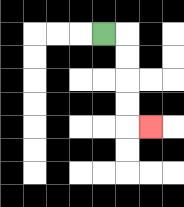{'start': '[4, 1]', 'end': '[6, 5]', 'path_directions': 'R,D,D,D,D,R', 'path_coordinates': '[[4, 1], [5, 1], [5, 2], [5, 3], [5, 4], [5, 5], [6, 5]]'}